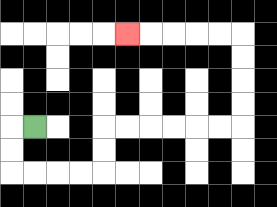{'start': '[1, 5]', 'end': '[5, 1]', 'path_directions': 'L,D,D,R,R,R,R,U,U,R,R,R,R,R,R,U,U,U,U,L,L,L,L,L', 'path_coordinates': '[[1, 5], [0, 5], [0, 6], [0, 7], [1, 7], [2, 7], [3, 7], [4, 7], [4, 6], [4, 5], [5, 5], [6, 5], [7, 5], [8, 5], [9, 5], [10, 5], [10, 4], [10, 3], [10, 2], [10, 1], [9, 1], [8, 1], [7, 1], [6, 1], [5, 1]]'}